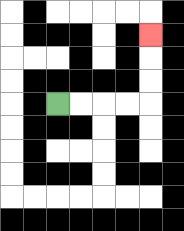{'start': '[2, 4]', 'end': '[6, 1]', 'path_directions': 'R,R,R,R,U,U,U', 'path_coordinates': '[[2, 4], [3, 4], [4, 4], [5, 4], [6, 4], [6, 3], [6, 2], [6, 1]]'}